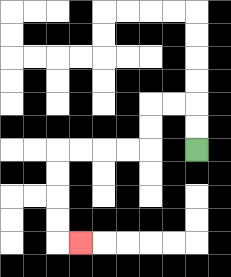{'start': '[8, 6]', 'end': '[3, 10]', 'path_directions': 'U,U,L,L,D,D,L,L,L,L,D,D,D,D,R', 'path_coordinates': '[[8, 6], [8, 5], [8, 4], [7, 4], [6, 4], [6, 5], [6, 6], [5, 6], [4, 6], [3, 6], [2, 6], [2, 7], [2, 8], [2, 9], [2, 10], [3, 10]]'}